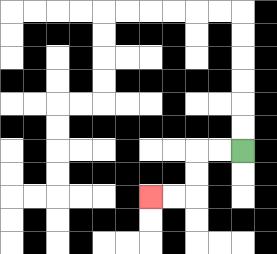{'start': '[10, 6]', 'end': '[6, 8]', 'path_directions': 'L,L,D,D,L,L', 'path_coordinates': '[[10, 6], [9, 6], [8, 6], [8, 7], [8, 8], [7, 8], [6, 8]]'}